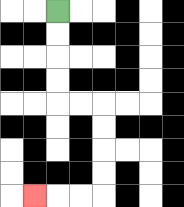{'start': '[2, 0]', 'end': '[1, 8]', 'path_directions': 'D,D,D,D,R,R,D,D,D,D,L,L,L', 'path_coordinates': '[[2, 0], [2, 1], [2, 2], [2, 3], [2, 4], [3, 4], [4, 4], [4, 5], [4, 6], [4, 7], [4, 8], [3, 8], [2, 8], [1, 8]]'}